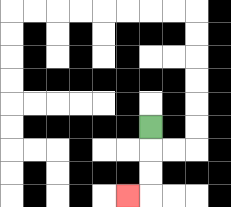{'start': '[6, 5]', 'end': '[5, 8]', 'path_directions': 'D,D,D,L', 'path_coordinates': '[[6, 5], [6, 6], [6, 7], [6, 8], [5, 8]]'}